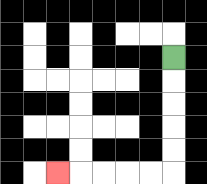{'start': '[7, 2]', 'end': '[2, 7]', 'path_directions': 'D,D,D,D,D,L,L,L,L,L', 'path_coordinates': '[[7, 2], [7, 3], [7, 4], [7, 5], [7, 6], [7, 7], [6, 7], [5, 7], [4, 7], [3, 7], [2, 7]]'}